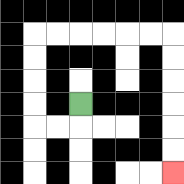{'start': '[3, 4]', 'end': '[7, 7]', 'path_directions': 'D,L,L,U,U,U,U,R,R,R,R,R,R,D,D,D,D,D,D', 'path_coordinates': '[[3, 4], [3, 5], [2, 5], [1, 5], [1, 4], [1, 3], [1, 2], [1, 1], [2, 1], [3, 1], [4, 1], [5, 1], [6, 1], [7, 1], [7, 2], [7, 3], [7, 4], [7, 5], [7, 6], [7, 7]]'}